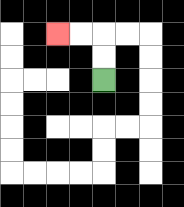{'start': '[4, 3]', 'end': '[2, 1]', 'path_directions': 'U,U,L,L', 'path_coordinates': '[[4, 3], [4, 2], [4, 1], [3, 1], [2, 1]]'}